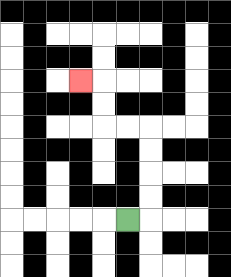{'start': '[5, 9]', 'end': '[3, 3]', 'path_directions': 'R,U,U,U,U,L,L,U,U,L', 'path_coordinates': '[[5, 9], [6, 9], [6, 8], [6, 7], [6, 6], [6, 5], [5, 5], [4, 5], [4, 4], [4, 3], [3, 3]]'}